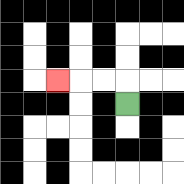{'start': '[5, 4]', 'end': '[2, 3]', 'path_directions': 'U,L,L,L', 'path_coordinates': '[[5, 4], [5, 3], [4, 3], [3, 3], [2, 3]]'}